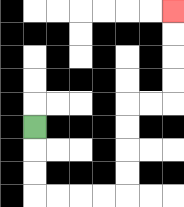{'start': '[1, 5]', 'end': '[7, 0]', 'path_directions': 'D,D,D,R,R,R,R,U,U,U,U,R,R,U,U,U,U', 'path_coordinates': '[[1, 5], [1, 6], [1, 7], [1, 8], [2, 8], [3, 8], [4, 8], [5, 8], [5, 7], [5, 6], [5, 5], [5, 4], [6, 4], [7, 4], [7, 3], [7, 2], [7, 1], [7, 0]]'}